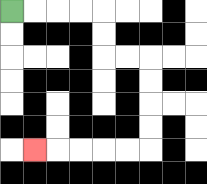{'start': '[0, 0]', 'end': '[1, 6]', 'path_directions': 'R,R,R,R,D,D,R,R,D,D,D,D,L,L,L,L,L', 'path_coordinates': '[[0, 0], [1, 0], [2, 0], [3, 0], [4, 0], [4, 1], [4, 2], [5, 2], [6, 2], [6, 3], [6, 4], [6, 5], [6, 6], [5, 6], [4, 6], [3, 6], [2, 6], [1, 6]]'}